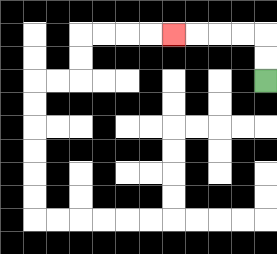{'start': '[11, 3]', 'end': '[7, 1]', 'path_directions': 'U,U,L,L,L,L', 'path_coordinates': '[[11, 3], [11, 2], [11, 1], [10, 1], [9, 1], [8, 1], [7, 1]]'}